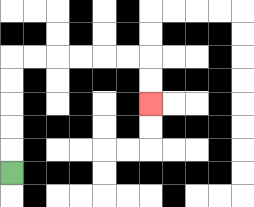{'start': '[0, 7]', 'end': '[6, 4]', 'path_directions': 'U,U,U,U,U,R,R,R,R,R,R,D,D', 'path_coordinates': '[[0, 7], [0, 6], [0, 5], [0, 4], [0, 3], [0, 2], [1, 2], [2, 2], [3, 2], [4, 2], [5, 2], [6, 2], [6, 3], [6, 4]]'}